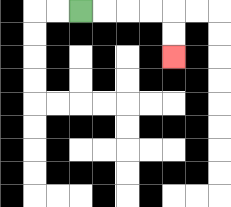{'start': '[3, 0]', 'end': '[7, 2]', 'path_directions': 'R,R,R,R,D,D', 'path_coordinates': '[[3, 0], [4, 0], [5, 0], [6, 0], [7, 0], [7, 1], [7, 2]]'}